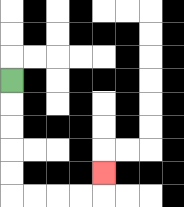{'start': '[0, 3]', 'end': '[4, 7]', 'path_directions': 'D,D,D,D,D,R,R,R,R,U', 'path_coordinates': '[[0, 3], [0, 4], [0, 5], [0, 6], [0, 7], [0, 8], [1, 8], [2, 8], [3, 8], [4, 8], [4, 7]]'}